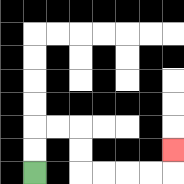{'start': '[1, 7]', 'end': '[7, 6]', 'path_directions': 'U,U,R,R,D,D,R,R,R,R,U', 'path_coordinates': '[[1, 7], [1, 6], [1, 5], [2, 5], [3, 5], [3, 6], [3, 7], [4, 7], [5, 7], [6, 7], [7, 7], [7, 6]]'}